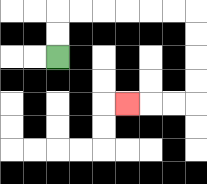{'start': '[2, 2]', 'end': '[5, 4]', 'path_directions': 'U,U,R,R,R,R,R,R,D,D,D,D,L,L,L', 'path_coordinates': '[[2, 2], [2, 1], [2, 0], [3, 0], [4, 0], [5, 0], [6, 0], [7, 0], [8, 0], [8, 1], [8, 2], [8, 3], [8, 4], [7, 4], [6, 4], [5, 4]]'}